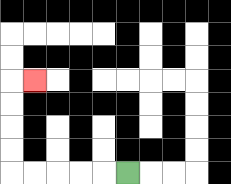{'start': '[5, 7]', 'end': '[1, 3]', 'path_directions': 'L,L,L,L,L,U,U,U,U,R', 'path_coordinates': '[[5, 7], [4, 7], [3, 7], [2, 7], [1, 7], [0, 7], [0, 6], [0, 5], [0, 4], [0, 3], [1, 3]]'}